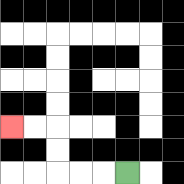{'start': '[5, 7]', 'end': '[0, 5]', 'path_directions': 'L,L,L,U,U,L,L', 'path_coordinates': '[[5, 7], [4, 7], [3, 7], [2, 7], [2, 6], [2, 5], [1, 5], [0, 5]]'}